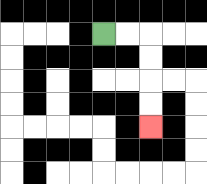{'start': '[4, 1]', 'end': '[6, 5]', 'path_directions': 'R,R,D,D,D,D', 'path_coordinates': '[[4, 1], [5, 1], [6, 1], [6, 2], [6, 3], [6, 4], [6, 5]]'}